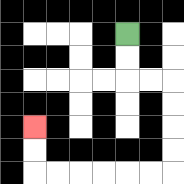{'start': '[5, 1]', 'end': '[1, 5]', 'path_directions': 'D,D,R,R,D,D,D,D,L,L,L,L,L,L,U,U', 'path_coordinates': '[[5, 1], [5, 2], [5, 3], [6, 3], [7, 3], [7, 4], [7, 5], [7, 6], [7, 7], [6, 7], [5, 7], [4, 7], [3, 7], [2, 7], [1, 7], [1, 6], [1, 5]]'}